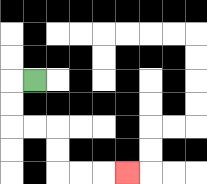{'start': '[1, 3]', 'end': '[5, 7]', 'path_directions': 'L,D,D,R,R,D,D,R,R,R', 'path_coordinates': '[[1, 3], [0, 3], [0, 4], [0, 5], [1, 5], [2, 5], [2, 6], [2, 7], [3, 7], [4, 7], [5, 7]]'}